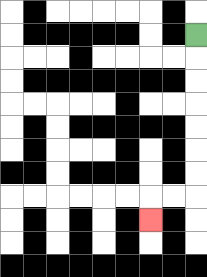{'start': '[8, 1]', 'end': '[6, 9]', 'path_directions': 'D,D,D,D,D,D,D,L,L,D', 'path_coordinates': '[[8, 1], [8, 2], [8, 3], [8, 4], [8, 5], [8, 6], [8, 7], [8, 8], [7, 8], [6, 8], [6, 9]]'}